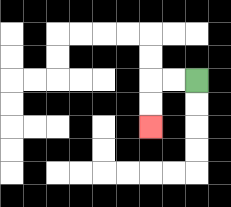{'start': '[8, 3]', 'end': '[6, 5]', 'path_directions': 'L,L,D,D', 'path_coordinates': '[[8, 3], [7, 3], [6, 3], [6, 4], [6, 5]]'}